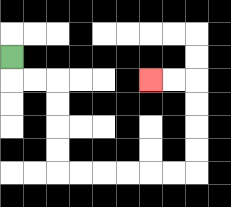{'start': '[0, 2]', 'end': '[6, 3]', 'path_directions': 'D,R,R,D,D,D,D,R,R,R,R,R,R,U,U,U,U,L,L', 'path_coordinates': '[[0, 2], [0, 3], [1, 3], [2, 3], [2, 4], [2, 5], [2, 6], [2, 7], [3, 7], [4, 7], [5, 7], [6, 7], [7, 7], [8, 7], [8, 6], [8, 5], [8, 4], [8, 3], [7, 3], [6, 3]]'}